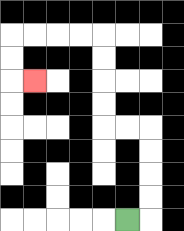{'start': '[5, 9]', 'end': '[1, 3]', 'path_directions': 'R,U,U,U,U,L,L,U,U,U,U,L,L,L,L,D,D,R', 'path_coordinates': '[[5, 9], [6, 9], [6, 8], [6, 7], [6, 6], [6, 5], [5, 5], [4, 5], [4, 4], [4, 3], [4, 2], [4, 1], [3, 1], [2, 1], [1, 1], [0, 1], [0, 2], [0, 3], [1, 3]]'}